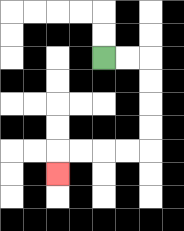{'start': '[4, 2]', 'end': '[2, 7]', 'path_directions': 'R,R,D,D,D,D,L,L,L,L,D', 'path_coordinates': '[[4, 2], [5, 2], [6, 2], [6, 3], [6, 4], [6, 5], [6, 6], [5, 6], [4, 6], [3, 6], [2, 6], [2, 7]]'}